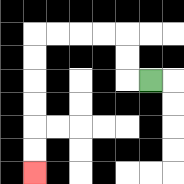{'start': '[6, 3]', 'end': '[1, 7]', 'path_directions': 'L,U,U,L,L,L,L,D,D,D,D,D,D', 'path_coordinates': '[[6, 3], [5, 3], [5, 2], [5, 1], [4, 1], [3, 1], [2, 1], [1, 1], [1, 2], [1, 3], [1, 4], [1, 5], [1, 6], [1, 7]]'}